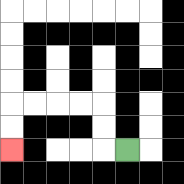{'start': '[5, 6]', 'end': '[0, 6]', 'path_directions': 'L,U,U,L,L,L,L,D,D', 'path_coordinates': '[[5, 6], [4, 6], [4, 5], [4, 4], [3, 4], [2, 4], [1, 4], [0, 4], [0, 5], [0, 6]]'}